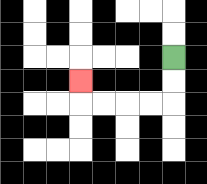{'start': '[7, 2]', 'end': '[3, 3]', 'path_directions': 'D,D,L,L,L,L,U', 'path_coordinates': '[[7, 2], [7, 3], [7, 4], [6, 4], [5, 4], [4, 4], [3, 4], [3, 3]]'}